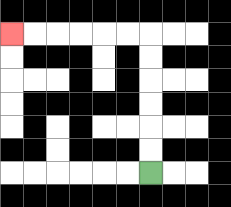{'start': '[6, 7]', 'end': '[0, 1]', 'path_directions': 'U,U,U,U,U,U,L,L,L,L,L,L', 'path_coordinates': '[[6, 7], [6, 6], [6, 5], [6, 4], [6, 3], [6, 2], [6, 1], [5, 1], [4, 1], [3, 1], [2, 1], [1, 1], [0, 1]]'}